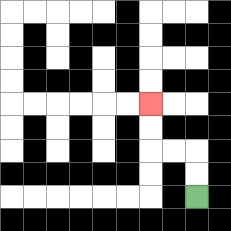{'start': '[8, 8]', 'end': '[6, 4]', 'path_directions': 'U,U,L,L,U,U', 'path_coordinates': '[[8, 8], [8, 7], [8, 6], [7, 6], [6, 6], [6, 5], [6, 4]]'}